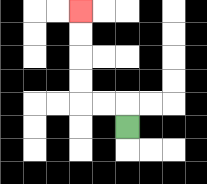{'start': '[5, 5]', 'end': '[3, 0]', 'path_directions': 'U,L,L,U,U,U,U', 'path_coordinates': '[[5, 5], [5, 4], [4, 4], [3, 4], [3, 3], [3, 2], [3, 1], [3, 0]]'}